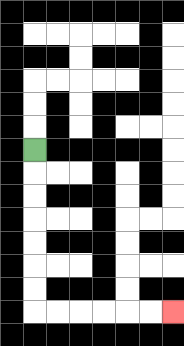{'start': '[1, 6]', 'end': '[7, 13]', 'path_directions': 'D,D,D,D,D,D,D,R,R,R,R,R,R', 'path_coordinates': '[[1, 6], [1, 7], [1, 8], [1, 9], [1, 10], [1, 11], [1, 12], [1, 13], [2, 13], [3, 13], [4, 13], [5, 13], [6, 13], [7, 13]]'}